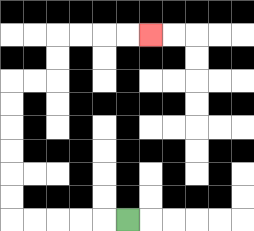{'start': '[5, 9]', 'end': '[6, 1]', 'path_directions': 'L,L,L,L,L,U,U,U,U,U,U,R,R,U,U,R,R,R,R', 'path_coordinates': '[[5, 9], [4, 9], [3, 9], [2, 9], [1, 9], [0, 9], [0, 8], [0, 7], [0, 6], [0, 5], [0, 4], [0, 3], [1, 3], [2, 3], [2, 2], [2, 1], [3, 1], [4, 1], [5, 1], [6, 1]]'}